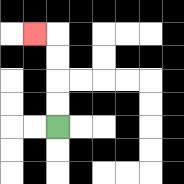{'start': '[2, 5]', 'end': '[1, 1]', 'path_directions': 'U,U,U,U,L', 'path_coordinates': '[[2, 5], [2, 4], [2, 3], [2, 2], [2, 1], [1, 1]]'}